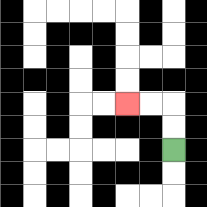{'start': '[7, 6]', 'end': '[5, 4]', 'path_directions': 'U,U,L,L', 'path_coordinates': '[[7, 6], [7, 5], [7, 4], [6, 4], [5, 4]]'}